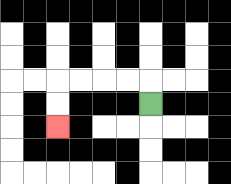{'start': '[6, 4]', 'end': '[2, 5]', 'path_directions': 'U,L,L,L,L,D,D', 'path_coordinates': '[[6, 4], [6, 3], [5, 3], [4, 3], [3, 3], [2, 3], [2, 4], [2, 5]]'}